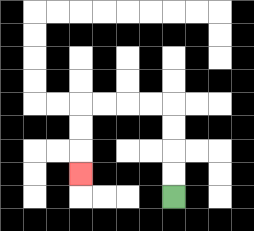{'start': '[7, 8]', 'end': '[3, 7]', 'path_directions': 'U,U,U,U,L,L,L,L,D,D,D', 'path_coordinates': '[[7, 8], [7, 7], [7, 6], [7, 5], [7, 4], [6, 4], [5, 4], [4, 4], [3, 4], [3, 5], [3, 6], [3, 7]]'}